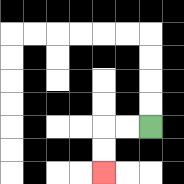{'start': '[6, 5]', 'end': '[4, 7]', 'path_directions': 'L,L,D,D', 'path_coordinates': '[[6, 5], [5, 5], [4, 5], [4, 6], [4, 7]]'}